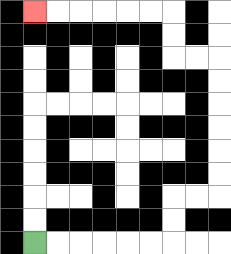{'start': '[1, 10]', 'end': '[1, 0]', 'path_directions': 'R,R,R,R,R,R,U,U,R,R,U,U,U,U,U,U,L,L,U,U,L,L,L,L,L,L', 'path_coordinates': '[[1, 10], [2, 10], [3, 10], [4, 10], [5, 10], [6, 10], [7, 10], [7, 9], [7, 8], [8, 8], [9, 8], [9, 7], [9, 6], [9, 5], [9, 4], [9, 3], [9, 2], [8, 2], [7, 2], [7, 1], [7, 0], [6, 0], [5, 0], [4, 0], [3, 0], [2, 0], [1, 0]]'}